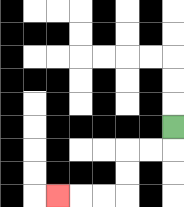{'start': '[7, 5]', 'end': '[2, 8]', 'path_directions': 'D,L,L,D,D,L,L,L', 'path_coordinates': '[[7, 5], [7, 6], [6, 6], [5, 6], [5, 7], [5, 8], [4, 8], [3, 8], [2, 8]]'}